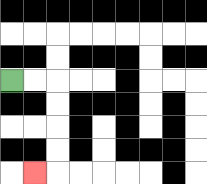{'start': '[0, 3]', 'end': '[1, 7]', 'path_directions': 'R,R,D,D,D,D,L', 'path_coordinates': '[[0, 3], [1, 3], [2, 3], [2, 4], [2, 5], [2, 6], [2, 7], [1, 7]]'}